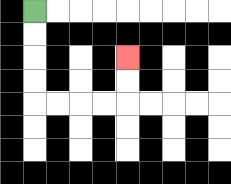{'start': '[1, 0]', 'end': '[5, 2]', 'path_directions': 'D,D,D,D,R,R,R,R,U,U', 'path_coordinates': '[[1, 0], [1, 1], [1, 2], [1, 3], [1, 4], [2, 4], [3, 4], [4, 4], [5, 4], [5, 3], [5, 2]]'}